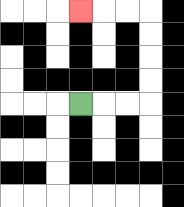{'start': '[3, 4]', 'end': '[3, 0]', 'path_directions': 'R,R,R,U,U,U,U,L,L,L', 'path_coordinates': '[[3, 4], [4, 4], [5, 4], [6, 4], [6, 3], [6, 2], [6, 1], [6, 0], [5, 0], [4, 0], [3, 0]]'}